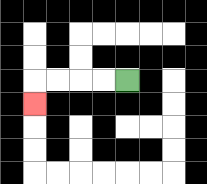{'start': '[5, 3]', 'end': '[1, 4]', 'path_directions': 'L,L,L,L,D', 'path_coordinates': '[[5, 3], [4, 3], [3, 3], [2, 3], [1, 3], [1, 4]]'}